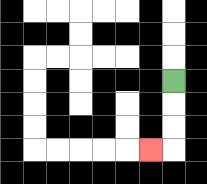{'start': '[7, 3]', 'end': '[6, 6]', 'path_directions': 'D,D,D,L', 'path_coordinates': '[[7, 3], [7, 4], [7, 5], [7, 6], [6, 6]]'}